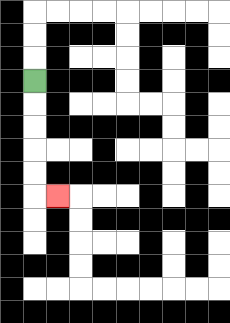{'start': '[1, 3]', 'end': '[2, 8]', 'path_directions': 'D,D,D,D,D,R', 'path_coordinates': '[[1, 3], [1, 4], [1, 5], [1, 6], [1, 7], [1, 8], [2, 8]]'}